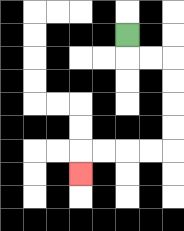{'start': '[5, 1]', 'end': '[3, 7]', 'path_directions': 'D,R,R,D,D,D,D,L,L,L,L,D', 'path_coordinates': '[[5, 1], [5, 2], [6, 2], [7, 2], [7, 3], [7, 4], [7, 5], [7, 6], [6, 6], [5, 6], [4, 6], [3, 6], [3, 7]]'}